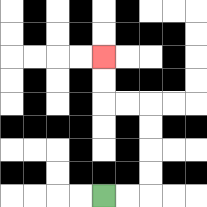{'start': '[4, 8]', 'end': '[4, 2]', 'path_directions': 'R,R,U,U,U,U,L,L,U,U', 'path_coordinates': '[[4, 8], [5, 8], [6, 8], [6, 7], [6, 6], [6, 5], [6, 4], [5, 4], [4, 4], [4, 3], [4, 2]]'}